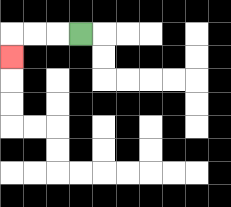{'start': '[3, 1]', 'end': '[0, 2]', 'path_directions': 'L,L,L,D', 'path_coordinates': '[[3, 1], [2, 1], [1, 1], [0, 1], [0, 2]]'}